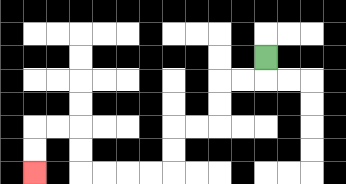{'start': '[11, 2]', 'end': '[1, 7]', 'path_directions': 'D,L,L,D,D,L,L,D,D,L,L,L,L,U,U,L,L,D,D', 'path_coordinates': '[[11, 2], [11, 3], [10, 3], [9, 3], [9, 4], [9, 5], [8, 5], [7, 5], [7, 6], [7, 7], [6, 7], [5, 7], [4, 7], [3, 7], [3, 6], [3, 5], [2, 5], [1, 5], [1, 6], [1, 7]]'}